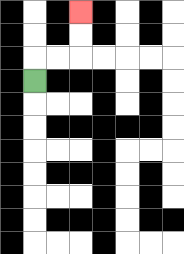{'start': '[1, 3]', 'end': '[3, 0]', 'path_directions': 'U,R,R,U,U', 'path_coordinates': '[[1, 3], [1, 2], [2, 2], [3, 2], [3, 1], [3, 0]]'}